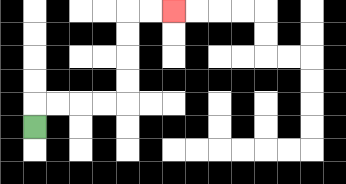{'start': '[1, 5]', 'end': '[7, 0]', 'path_directions': 'U,R,R,R,R,U,U,U,U,R,R', 'path_coordinates': '[[1, 5], [1, 4], [2, 4], [3, 4], [4, 4], [5, 4], [5, 3], [5, 2], [5, 1], [5, 0], [6, 0], [7, 0]]'}